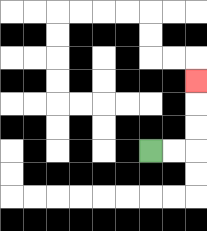{'start': '[6, 6]', 'end': '[8, 3]', 'path_directions': 'R,R,U,U,U', 'path_coordinates': '[[6, 6], [7, 6], [8, 6], [8, 5], [8, 4], [8, 3]]'}